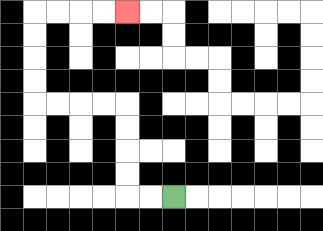{'start': '[7, 8]', 'end': '[5, 0]', 'path_directions': 'L,L,U,U,U,U,L,L,L,L,U,U,U,U,R,R,R,R', 'path_coordinates': '[[7, 8], [6, 8], [5, 8], [5, 7], [5, 6], [5, 5], [5, 4], [4, 4], [3, 4], [2, 4], [1, 4], [1, 3], [1, 2], [1, 1], [1, 0], [2, 0], [3, 0], [4, 0], [5, 0]]'}